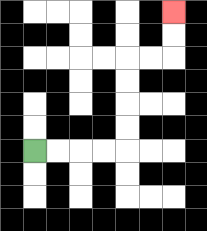{'start': '[1, 6]', 'end': '[7, 0]', 'path_directions': 'R,R,R,R,U,U,U,U,R,R,U,U', 'path_coordinates': '[[1, 6], [2, 6], [3, 6], [4, 6], [5, 6], [5, 5], [5, 4], [5, 3], [5, 2], [6, 2], [7, 2], [7, 1], [7, 0]]'}